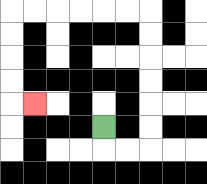{'start': '[4, 5]', 'end': '[1, 4]', 'path_directions': 'D,R,R,U,U,U,U,U,U,L,L,L,L,L,L,D,D,D,D,R', 'path_coordinates': '[[4, 5], [4, 6], [5, 6], [6, 6], [6, 5], [6, 4], [6, 3], [6, 2], [6, 1], [6, 0], [5, 0], [4, 0], [3, 0], [2, 0], [1, 0], [0, 0], [0, 1], [0, 2], [0, 3], [0, 4], [1, 4]]'}